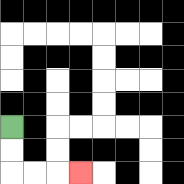{'start': '[0, 5]', 'end': '[3, 7]', 'path_directions': 'D,D,R,R,R', 'path_coordinates': '[[0, 5], [0, 6], [0, 7], [1, 7], [2, 7], [3, 7]]'}